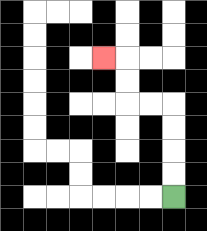{'start': '[7, 8]', 'end': '[4, 2]', 'path_directions': 'U,U,U,U,L,L,U,U,L', 'path_coordinates': '[[7, 8], [7, 7], [7, 6], [7, 5], [7, 4], [6, 4], [5, 4], [5, 3], [5, 2], [4, 2]]'}